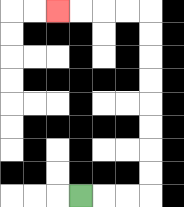{'start': '[3, 8]', 'end': '[2, 0]', 'path_directions': 'R,R,R,U,U,U,U,U,U,U,U,L,L,L,L', 'path_coordinates': '[[3, 8], [4, 8], [5, 8], [6, 8], [6, 7], [6, 6], [6, 5], [6, 4], [6, 3], [6, 2], [6, 1], [6, 0], [5, 0], [4, 0], [3, 0], [2, 0]]'}